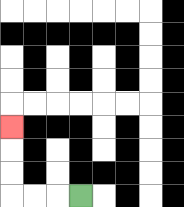{'start': '[3, 8]', 'end': '[0, 5]', 'path_directions': 'L,L,L,U,U,U', 'path_coordinates': '[[3, 8], [2, 8], [1, 8], [0, 8], [0, 7], [0, 6], [0, 5]]'}